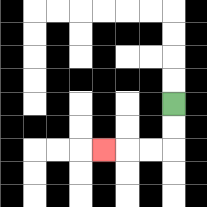{'start': '[7, 4]', 'end': '[4, 6]', 'path_directions': 'D,D,L,L,L', 'path_coordinates': '[[7, 4], [7, 5], [7, 6], [6, 6], [5, 6], [4, 6]]'}